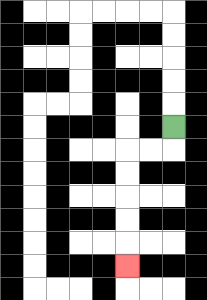{'start': '[7, 5]', 'end': '[5, 11]', 'path_directions': 'D,L,L,D,D,D,D,D', 'path_coordinates': '[[7, 5], [7, 6], [6, 6], [5, 6], [5, 7], [5, 8], [5, 9], [5, 10], [5, 11]]'}